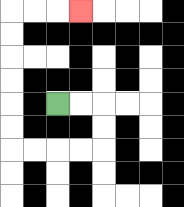{'start': '[2, 4]', 'end': '[3, 0]', 'path_directions': 'R,R,D,D,L,L,L,L,U,U,U,U,U,U,R,R,R', 'path_coordinates': '[[2, 4], [3, 4], [4, 4], [4, 5], [4, 6], [3, 6], [2, 6], [1, 6], [0, 6], [0, 5], [0, 4], [0, 3], [0, 2], [0, 1], [0, 0], [1, 0], [2, 0], [3, 0]]'}